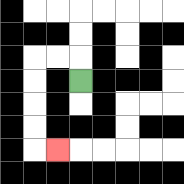{'start': '[3, 3]', 'end': '[2, 6]', 'path_directions': 'U,L,L,D,D,D,D,R', 'path_coordinates': '[[3, 3], [3, 2], [2, 2], [1, 2], [1, 3], [1, 4], [1, 5], [1, 6], [2, 6]]'}